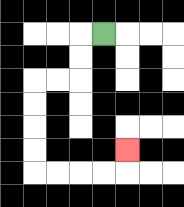{'start': '[4, 1]', 'end': '[5, 6]', 'path_directions': 'L,D,D,L,L,D,D,D,D,R,R,R,R,U', 'path_coordinates': '[[4, 1], [3, 1], [3, 2], [3, 3], [2, 3], [1, 3], [1, 4], [1, 5], [1, 6], [1, 7], [2, 7], [3, 7], [4, 7], [5, 7], [5, 6]]'}